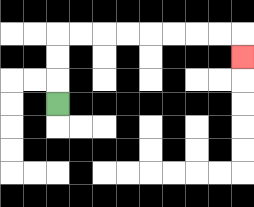{'start': '[2, 4]', 'end': '[10, 2]', 'path_directions': 'U,U,U,R,R,R,R,R,R,R,R,D', 'path_coordinates': '[[2, 4], [2, 3], [2, 2], [2, 1], [3, 1], [4, 1], [5, 1], [6, 1], [7, 1], [8, 1], [9, 1], [10, 1], [10, 2]]'}